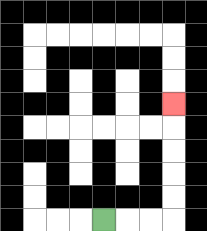{'start': '[4, 9]', 'end': '[7, 4]', 'path_directions': 'R,R,R,U,U,U,U,U', 'path_coordinates': '[[4, 9], [5, 9], [6, 9], [7, 9], [7, 8], [7, 7], [7, 6], [7, 5], [7, 4]]'}